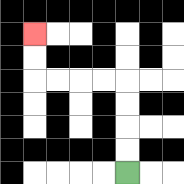{'start': '[5, 7]', 'end': '[1, 1]', 'path_directions': 'U,U,U,U,L,L,L,L,U,U', 'path_coordinates': '[[5, 7], [5, 6], [5, 5], [5, 4], [5, 3], [4, 3], [3, 3], [2, 3], [1, 3], [1, 2], [1, 1]]'}